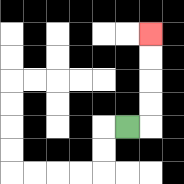{'start': '[5, 5]', 'end': '[6, 1]', 'path_directions': 'R,U,U,U,U', 'path_coordinates': '[[5, 5], [6, 5], [6, 4], [6, 3], [6, 2], [6, 1]]'}